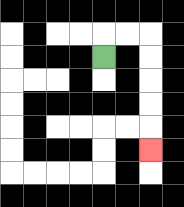{'start': '[4, 2]', 'end': '[6, 6]', 'path_directions': 'U,R,R,D,D,D,D,D', 'path_coordinates': '[[4, 2], [4, 1], [5, 1], [6, 1], [6, 2], [6, 3], [6, 4], [6, 5], [6, 6]]'}